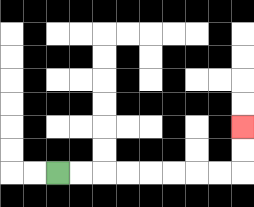{'start': '[2, 7]', 'end': '[10, 5]', 'path_directions': 'R,R,R,R,R,R,R,R,U,U', 'path_coordinates': '[[2, 7], [3, 7], [4, 7], [5, 7], [6, 7], [7, 7], [8, 7], [9, 7], [10, 7], [10, 6], [10, 5]]'}